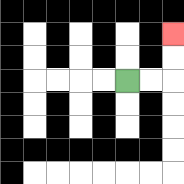{'start': '[5, 3]', 'end': '[7, 1]', 'path_directions': 'R,R,U,U', 'path_coordinates': '[[5, 3], [6, 3], [7, 3], [7, 2], [7, 1]]'}